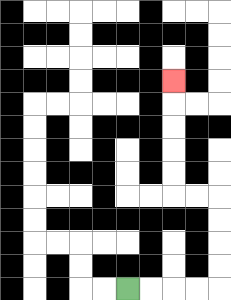{'start': '[5, 12]', 'end': '[7, 3]', 'path_directions': 'R,R,R,R,U,U,U,U,L,L,U,U,U,U,U', 'path_coordinates': '[[5, 12], [6, 12], [7, 12], [8, 12], [9, 12], [9, 11], [9, 10], [9, 9], [9, 8], [8, 8], [7, 8], [7, 7], [7, 6], [7, 5], [7, 4], [7, 3]]'}